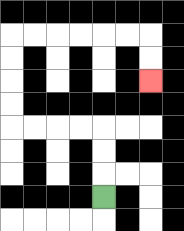{'start': '[4, 8]', 'end': '[6, 3]', 'path_directions': 'U,U,U,L,L,L,L,U,U,U,U,R,R,R,R,R,R,D,D', 'path_coordinates': '[[4, 8], [4, 7], [4, 6], [4, 5], [3, 5], [2, 5], [1, 5], [0, 5], [0, 4], [0, 3], [0, 2], [0, 1], [1, 1], [2, 1], [3, 1], [4, 1], [5, 1], [6, 1], [6, 2], [6, 3]]'}